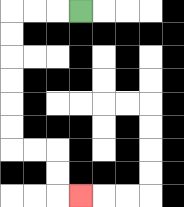{'start': '[3, 0]', 'end': '[3, 8]', 'path_directions': 'L,L,L,D,D,D,D,D,D,R,R,D,D,R', 'path_coordinates': '[[3, 0], [2, 0], [1, 0], [0, 0], [0, 1], [0, 2], [0, 3], [0, 4], [0, 5], [0, 6], [1, 6], [2, 6], [2, 7], [2, 8], [3, 8]]'}